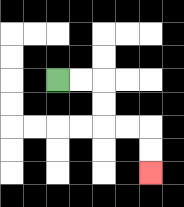{'start': '[2, 3]', 'end': '[6, 7]', 'path_directions': 'R,R,D,D,R,R,D,D', 'path_coordinates': '[[2, 3], [3, 3], [4, 3], [4, 4], [4, 5], [5, 5], [6, 5], [6, 6], [6, 7]]'}